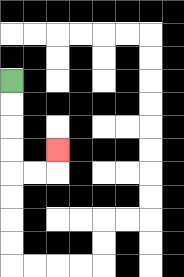{'start': '[0, 3]', 'end': '[2, 6]', 'path_directions': 'D,D,D,D,R,R,U', 'path_coordinates': '[[0, 3], [0, 4], [0, 5], [0, 6], [0, 7], [1, 7], [2, 7], [2, 6]]'}